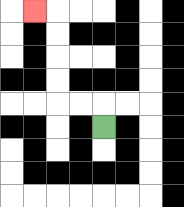{'start': '[4, 5]', 'end': '[1, 0]', 'path_directions': 'U,L,L,U,U,U,U,L', 'path_coordinates': '[[4, 5], [4, 4], [3, 4], [2, 4], [2, 3], [2, 2], [2, 1], [2, 0], [1, 0]]'}